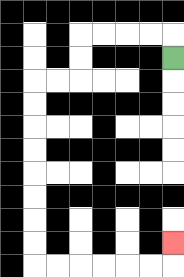{'start': '[7, 2]', 'end': '[7, 10]', 'path_directions': 'U,L,L,L,L,D,D,L,L,D,D,D,D,D,D,D,D,R,R,R,R,R,R,U', 'path_coordinates': '[[7, 2], [7, 1], [6, 1], [5, 1], [4, 1], [3, 1], [3, 2], [3, 3], [2, 3], [1, 3], [1, 4], [1, 5], [1, 6], [1, 7], [1, 8], [1, 9], [1, 10], [1, 11], [2, 11], [3, 11], [4, 11], [5, 11], [6, 11], [7, 11], [7, 10]]'}